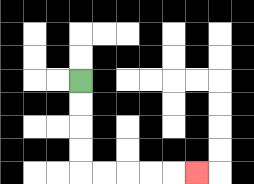{'start': '[3, 3]', 'end': '[8, 7]', 'path_directions': 'D,D,D,D,R,R,R,R,R', 'path_coordinates': '[[3, 3], [3, 4], [3, 5], [3, 6], [3, 7], [4, 7], [5, 7], [6, 7], [7, 7], [8, 7]]'}